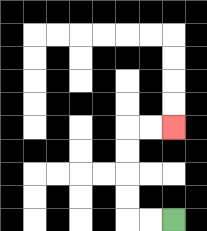{'start': '[7, 9]', 'end': '[7, 5]', 'path_directions': 'L,L,U,U,U,U,R,R', 'path_coordinates': '[[7, 9], [6, 9], [5, 9], [5, 8], [5, 7], [5, 6], [5, 5], [6, 5], [7, 5]]'}